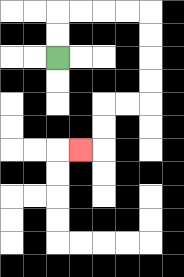{'start': '[2, 2]', 'end': '[3, 6]', 'path_directions': 'U,U,R,R,R,R,D,D,D,D,L,L,D,D,L', 'path_coordinates': '[[2, 2], [2, 1], [2, 0], [3, 0], [4, 0], [5, 0], [6, 0], [6, 1], [6, 2], [6, 3], [6, 4], [5, 4], [4, 4], [4, 5], [4, 6], [3, 6]]'}